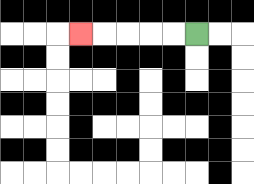{'start': '[8, 1]', 'end': '[3, 1]', 'path_directions': 'L,L,L,L,L', 'path_coordinates': '[[8, 1], [7, 1], [6, 1], [5, 1], [4, 1], [3, 1]]'}